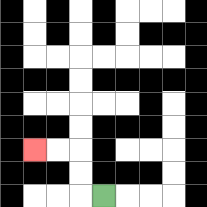{'start': '[4, 8]', 'end': '[1, 6]', 'path_directions': 'L,U,U,L,L', 'path_coordinates': '[[4, 8], [3, 8], [3, 7], [3, 6], [2, 6], [1, 6]]'}